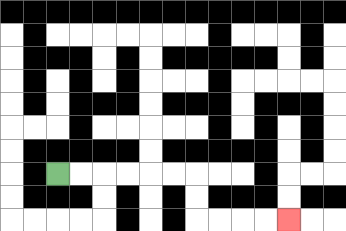{'start': '[2, 7]', 'end': '[12, 9]', 'path_directions': 'R,R,R,R,R,R,D,D,R,R,R,R', 'path_coordinates': '[[2, 7], [3, 7], [4, 7], [5, 7], [6, 7], [7, 7], [8, 7], [8, 8], [8, 9], [9, 9], [10, 9], [11, 9], [12, 9]]'}